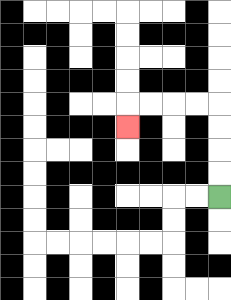{'start': '[9, 8]', 'end': '[5, 5]', 'path_directions': 'U,U,U,U,L,L,L,L,D', 'path_coordinates': '[[9, 8], [9, 7], [9, 6], [9, 5], [9, 4], [8, 4], [7, 4], [6, 4], [5, 4], [5, 5]]'}